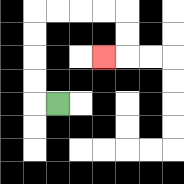{'start': '[2, 4]', 'end': '[4, 2]', 'path_directions': 'L,U,U,U,U,R,R,R,R,D,D,L', 'path_coordinates': '[[2, 4], [1, 4], [1, 3], [1, 2], [1, 1], [1, 0], [2, 0], [3, 0], [4, 0], [5, 0], [5, 1], [5, 2], [4, 2]]'}